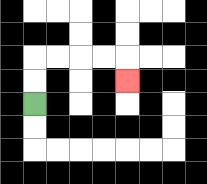{'start': '[1, 4]', 'end': '[5, 3]', 'path_directions': 'U,U,R,R,R,R,D', 'path_coordinates': '[[1, 4], [1, 3], [1, 2], [2, 2], [3, 2], [4, 2], [5, 2], [5, 3]]'}